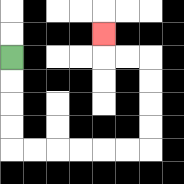{'start': '[0, 2]', 'end': '[4, 1]', 'path_directions': 'D,D,D,D,R,R,R,R,R,R,U,U,U,U,L,L,U', 'path_coordinates': '[[0, 2], [0, 3], [0, 4], [0, 5], [0, 6], [1, 6], [2, 6], [3, 6], [4, 6], [5, 6], [6, 6], [6, 5], [6, 4], [6, 3], [6, 2], [5, 2], [4, 2], [4, 1]]'}